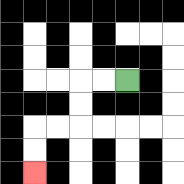{'start': '[5, 3]', 'end': '[1, 7]', 'path_directions': 'L,L,D,D,L,L,D,D', 'path_coordinates': '[[5, 3], [4, 3], [3, 3], [3, 4], [3, 5], [2, 5], [1, 5], [1, 6], [1, 7]]'}